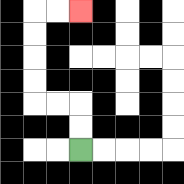{'start': '[3, 6]', 'end': '[3, 0]', 'path_directions': 'U,U,L,L,U,U,U,U,R,R', 'path_coordinates': '[[3, 6], [3, 5], [3, 4], [2, 4], [1, 4], [1, 3], [1, 2], [1, 1], [1, 0], [2, 0], [3, 0]]'}